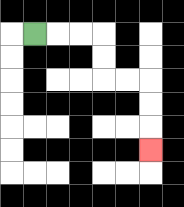{'start': '[1, 1]', 'end': '[6, 6]', 'path_directions': 'R,R,R,D,D,R,R,D,D,D', 'path_coordinates': '[[1, 1], [2, 1], [3, 1], [4, 1], [4, 2], [4, 3], [5, 3], [6, 3], [6, 4], [6, 5], [6, 6]]'}